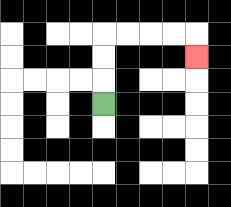{'start': '[4, 4]', 'end': '[8, 2]', 'path_directions': 'U,U,U,R,R,R,R,D', 'path_coordinates': '[[4, 4], [4, 3], [4, 2], [4, 1], [5, 1], [6, 1], [7, 1], [8, 1], [8, 2]]'}